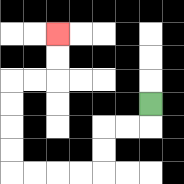{'start': '[6, 4]', 'end': '[2, 1]', 'path_directions': 'D,L,L,D,D,L,L,L,L,U,U,U,U,R,R,U,U', 'path_coordinates': '[[6, 4], [6, 5], [5, 5], [4, 5], [4, 6], [4, 7], [3, 7], [2, 7], [1, 7], [0, 7], [0, 6], [0, 5], [0, 4], [0, 3], [1, 3], [2, 3], [2, 2], [2, 1]]'}